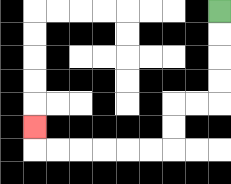{'start': '[9, 0]', 'end': '[1, 5]', 'path_directions': 'D,D,D,D,L,L,D,D,L,L,L,L,L,L,U', 'path_coordinates': '[[9, 0], [9, 1], [9, 2], [9, 3], [9, 4], [8, 4], [7, 4], [7, 5], [7, 6], [6, 6], [5, 6], [4, 6], [3, 6], [2, 6], [1, 6], [1, 5]]'}